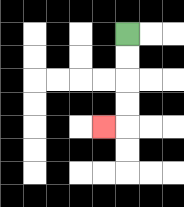{'start': '[5, 1]', 'end': '[4, 5]', 'path_directions': 'D,D,D,D,L', 'path_coordinates': '[[5, 1], [5, 2], [5, 3], [5, 4], [5, 5], [4, 5]]'}